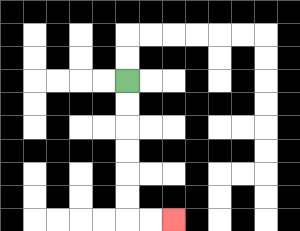{'start': '[5, 3]', 'end': '[7, 9]', 'path_directions': 'D,D,D,D,D,D,R,R', 'path_coordinates': '[[5, 3], [5, 4], [5, 5], [5, 6], [5, 7], [5, 8], [5, 9], [6, 9], [7, 9]]'}